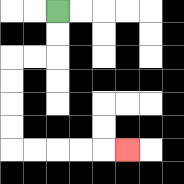{'start': '[2, 0]', 'end': '[5, 6]', 'path_directions': 'D,D,L,L,D,D,D,D,R,R,R,R,R', 'path_coordinates': '[[2, 0], [2, 1], [2, 2], [1, 2], [0, 2], [0, 3], [0, 4], [0, 5], [0, 6], [1, 6], [2, 6], [3, 6], [4, 6], [5, 6]]'}